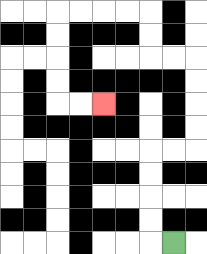{'start': '[7, 10]', 'end': '[4, 4]', 'path_directions': 'L,U,U,U,U,R,R,U,U,U,U,L,L,U,U,L,L,L,L,D,D,D,D,R,R', 'path_coordinates': '[[7, 10], [6, 10], [6, 9], [6, 8], [6, 7], [6, 6], [7, 6], [8, 6], [8, 5], [8, 4], [8, 3], [8, 2], [7, 2], [6, 2], [6, 1], [6, 0], [5, 0], [4, 0], [3, 0], [2, 0], [2, 1], [2, 2], [2, 3], [2, 4], [3, 4], [4, 4]]'}